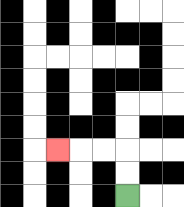{'start': '[5, 8]', 'end': '[2, 6]', 'path_directions': 'U,U,L,L,L', 'path_coordinates': '[[5, 8], [5, 7], [5, 6], [4, 6], [3, 6], [2, 6]]'}